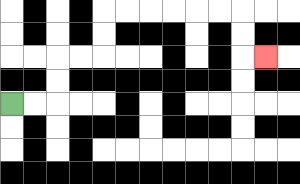{'start': '[0, 4]', 'end': '[11, 2]', 'path_directions': 'R,R,U,U,R,R,U,U,R,R,R,R,R,R,D,D,R', 'path_coordinates': '[[0, 4], [1, 4], [2, 4], [2, 3], [2, 2], [3, 2], [4, 2], [4, 1], [4, 0], [5, 0], [6, 0], [7, 0], [8, 0], [9, 0], [10, 0], [10, 1], [10, 2], [11, 2]]'}